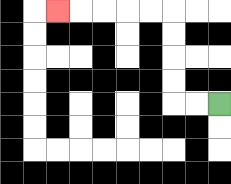{'start': '[9, 4]', 'end': '[2, 0]', 'path_directions': 'L,L,U,U,U,U,L,L,L,L,L', 'path_coordinates': '[[9, 4], [8, 4], [7, 4], [7, 3], [7, 2], [7, 1], [7, 0], [6, 0], [5, 0], [4, 0], [3, 0], [2, 0]]'}